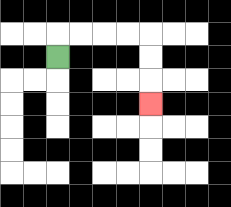{'start': '[2, 2]', 'end': '[6, 4]', 'path_directions': 'U,R,R,R,R,D,D,D', 'path_coordinates': '[[2, 2], [2, 1], [3, 1], [4, 1], [5, 1], [6, 1], [6, 2], [6, 3], [6, 4]]'}